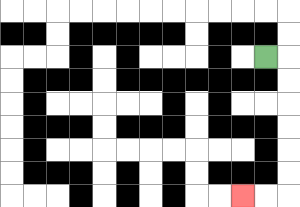{'start': '[11, 2]', 'end': '[10, 8]', 'path_directions': 'R,D,D,D,D,D,D,L,L', 'path_coordinates': '[[11, 2], [12, 2], [12, 3], [12, 4], [12, 5], [12, 6], [12, 7], [12, 8], [11, 8], [10, 8]]'}